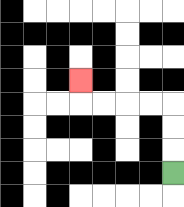{'start': '[7, 7]', 'end': '[3, 3]', 'path_directions': 'U,U,U,L,L,L,L,U', 'path_coordinates': '[[7, 7], [7, 6], [7, 5], [7, 4], [6, 4], [5, 4], [4, 4], [3, 4], [3, 3]]'}